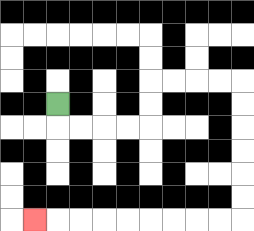{'start': '[2, 4]', 'end': '[1, 9]', 'path_directions': 'D,R,R,R,R,U,U,R,R,R,R,D,D,D,D,D,D,L,L,L,L,L,L,L,L,L', 'path_coordinates': '[[2, 4], [2, 5], [3, 5], [4, 5], [5, 5], [6, 5], [6, 4], [6, 3], [7, 3], [8, 3], [9, 3], [10, 3], [10, 4], [10, 5], [10, 6], [10, 7], [10, 8], [10, 9], [9, 9], [8, 9], [7, 9], [6, 9], [5, 9], [4, 9], [3, 9], [2, 9], [1, 9]]'}